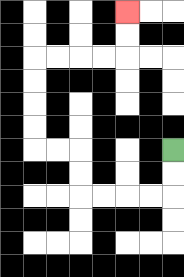{'start': '[7, 6]', 'end': '[5, 0]', 'path_directions': 'D,D,L,L,L,L,U,U,L,L,U,U,U,U,R,R,R,R,U,U', 'path_coordinates': '[[7, 6], [7, 7], [7, 8], [6, 8], [5, 8], [4, 8], [3, 8], [3, 7], [3, 6], [2, 6], [1, 6], [1, 5], [1, 4], [1, 3], [1, 2], [2, 2], [3, 2], [4, 2], [5, 2], [5, 1], [5, 0]]'}